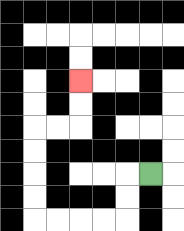{'start': '[6, 7]', 'end': '[3, 3]', 'path_directions': 'L,D,D,L,L,L,L,U,U,U,U,R,R,U,U', 'path_coordinates': '[[6, 7], [5, 7], [5, 8], [5, 9], [4, 9], [3, 9], [2, 9], [1, 9], [1, 8], [1, 7], [1, 6], [1, 5], [2, 5], [3, 5], [3, 4], [3, 3]]'}